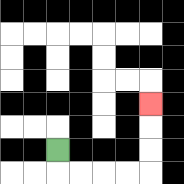{'start': '[2, 6]', 'end': '[6, 4]', 'path_directions': 'D,R,R,R,R,U,U,U', 'path_coordinates': '[[2, 6], [2, 7], [3, 7], [4, 7], [5, 7], [6, 7], [6, 6], [6, 5], [6, 4]]'}